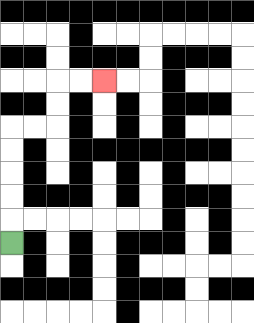{'start': '[0, 10]', 'end': '[4, 3]', 'path_directions': 'U,U,U,U,U,R,R,U,U,R,R', 'path_coordinates': '[[0, 10], [0, 9], [0, 8], [0, 7], [0, 6], [0, 5], [1, 5], [2, 5], [2, 4], [2, 3], [3, 3], [4, 3]]'}